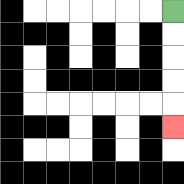{'start': '[7, 0]', 'end': '[7, 5]', 'path_directions': 'D,D,D,D,D', 'path_coordinates': '[[7, 0], [7, 1], [7, 2], [7, 3], [7, 4], [7, 5]]'}